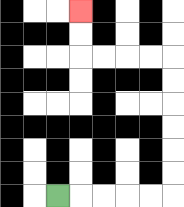{'start': '[2, 8]', 'end': '[3, 0]', 'path_directions': 'R,R,R,R,R,U,U,U,U,U,U,L,L,L,L,U,U', 'path_coordinates': '[[2, 8], [3, 8], [4, 8], [5, 8], [6, 8], [7, 8], [7, 7], [7, 6], [7, 5], [7, 4], [7, 3], [7, 2], [6, 2], [5, 2], [4, 2], [3, 2], [3, 1], [3, 0]]'}